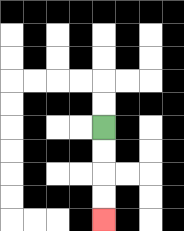{'start': '[4, 5]', 'end': '[4, 9]', 'path_directions': 'D,D,D,D', 'path_coordinates': '[[4, 5], [4, 6], [4, 7], [4, 8], [4, 9]]'}